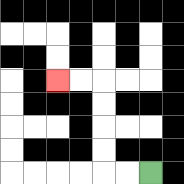{'start': '[6, 7]', 'end': '[2, 3]', 'path_directions': 'L,L,U,U,U,U,L,L', 'path_coordinates': '[[6, 7], [5, 7], [4, 7], [4, 6], [4, 5], [4, 4], [4, 3], [3, 3], [2, 3]]'}